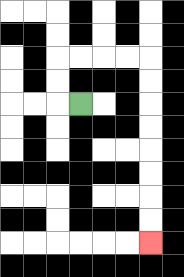{'start': '[3, 4]', 'end': '[6, 10]', 'path_directions': 'L,U,U,R,R,R,R,D,D,D,D,D,D,D,D', 'path_coordinates': '[[3, 4], [2, 4], [2, 3], [2, 2], [3, 2], [4, 2], [5, 2], [6, 2], [6, 3], [6, 4], [6, 5], [6, 6], [6, 7], [6, 8], [6, 9], [6, 10]]'}